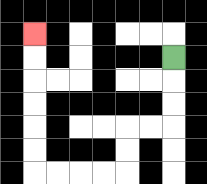{'start': '[7, 2]', 'end': '[1, 1]', 'path_directions': 'D,D,D,L,L,D,D,L,L,L,L,U,U,U,U,U,U', 'path_coordinates': '[[7, 2], [7, 3], [7, 4], [7, 5], [6, 5], [5, 5], [5, 6], [5, 7], [4, 7], [3, 7], [2, 7], [1, 7], [1, 6], [1, 5], [1, 4], [1, 3], [1, 2], [1, 1]]'}